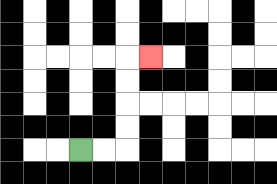{'start': '[3, 6]', 'end': '[6, 2]', 'path_directions': 'R,R,U,U,U,U,R', 'path_coordinates': '[[3, 6], [4, 6], [5, 6], [5, 5], [5, 4], [5, 3], [5, 2], [6, 2]]'}